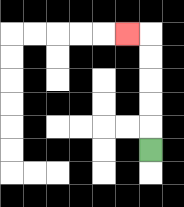{'start': '[6, 6]', 'end': '[5, 1]', 'path_directions': 'U,U,U,U,U,L', 'path_coordinates': '[[6, 6], [6, 5], [6, 4], [6, 3], [6, 2], [6, 1], [5, 1]]'}